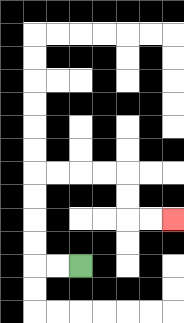{'start': '[3, 11]', 'end': '[7, 9]', 'path_directions': 'L,L,U,U,U,U,R,R,R,R,D,D,R,R', 'path_coordinates': '[[3, 11], [2, 11], [1, 11], [1, 10], [1, 9], [1, 8], [1, 7], [2, 7], [3, 7], [4, 7], [5, 7], [5, 8], [5, 9], [6, 9], [7, 9]]'}